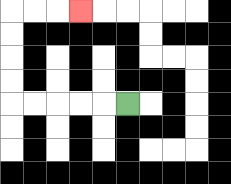{'start': '[5, 4]', 'end': '[3, 0]', 'path_directions': 'L,L,L,L,L,U,U,U,U,R,R,R', 'path_coordinates': '[[5, 4], [4, 4], [3, 4], [2, 4], [1, 4], [0, 4], [0, 3], [0, 2], [0, 1], [0, 0], [1, 0], [2, 0], [3, 0]]'}